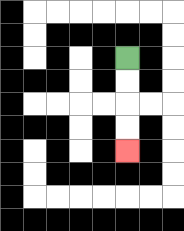{'start': '[5, 2]', 'end': '[5, 6]', 'path_directions': 'D,D,D,D', 'path_coordinates': '[[5, 2], [5, 3], [5, 4], [5, 5], [5, 6]]'}